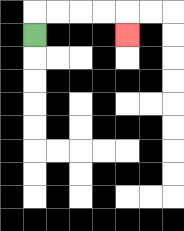{'start': '[1, 1]', 'end': '[5, 1]', 'path_directions': 'U,R,R,R,R,D', 'path_coordinates': '[[1, 1], [1, 0], [2, 0], [3, 0], [4, 0], [5, 0], [5, 1]]'}